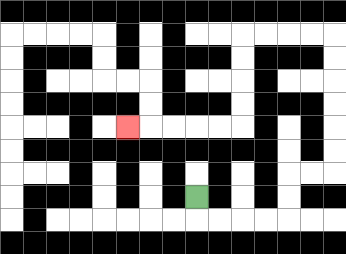{'start': '[8, 8]', 'end': '[5, 5]', 'path_directions': 'D,R,R,R,R,U,U,R,R,U,U,U,U,U,U,L,L,L,L,D,D,D,D,L,L,L,L,L', 'path_coordinates': '[[8, 8], [8, 9], [9, 9], [10, 9], [11, 9], [12, 9], [12, 8], [12, 7], [13, 7], [14, 7], [14, 6], [14, 5], [14, 4], [14, 3], [14, 2], [14, 1], [13, 1], [12, 1], [11, 1], [10, 1], [10, 2], [10, 3], [10, 4], [10, 5], [9, 5], [8, 5], [7, 5], [6, 5], [5, 5]]'}